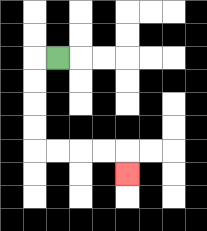{'start': '[2, 2]', 'end': '[5, 7]', 'path_directions': 'L,D,D,D,D,R,R,R,R,D', 'path_coordinates': '[[2, 2], [1, 2], [1, 3], [1, 4], [1, 5], [1, 6], [2, 6], [3, 6], [4, 6], [5, 6], [5, 7]]'}